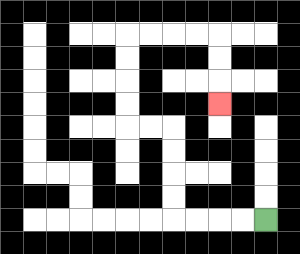{'start': '[11, 9]', 'end': '[9, 4]', 'path_directions': 'L,L,L,L,U,U,U,U,L,L,U,U,U,U,R,R,R,R,D,D,D', 'path_coordinates': '[[11, 9], [10, 9], [9, 9], [8, 9], [7, 9], [7, 8], [7, 7], [7, 6], [7, 5], [6, 5], [5, 5], [5, 4], [5, 3], [5, 2], [5, 1], [6, 1], [7, 1], [8, 1], [9, 1], [9, 2], [9, 3], [9, 4]]'}